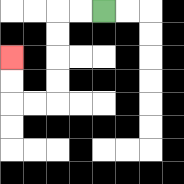{'start': '[4, 0]', 'end': '[0, 2]', 'path_directions': 'L,L,D,D,D,D,L,L,U,U', 'path_coordinates': '[[4, 0], [3, 0], [2, 0], [2, 1], [2, 2], [2, 3], [2, 4], [1, 4], [0, 4], [0, 3], [0, 2]]'}